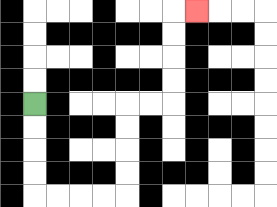{'start': '[1, 4]', 'end': '[8, 0]', 'path_directions': 'D,D,D,D,R,R,R,R,U,U,U,U,R,R,U,U,U,U,R', 'path_coordinates': '[[1, 4], [1, 5], [1, 6], [1, 7], [1, 8], [2, 8], [3, 8], [4, 8], [5, 8], [5, 7], [5, 6], [5, 5], [5, 4], [6, 4], [7, 4], [7, 3], [7, 2], [7, 1], [7, 0], [8, 0]]'}